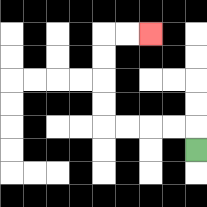{'start': '[8, 6]', 'end': '[6, 1]', 'path_directions': 'U,L,L,L,L,U,U,U,U,R,R', 'path_coordinates': '[[8, 6], [8, 5], [7, 5], [6, 5], [5, 5], [4, 5], [4, 4], [4, 3], [4, 2], [4, 1], [5, 1], [6, 1]]'}